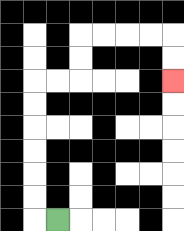{'start': '[2, 9]', 'end': '[7, 3]', 'path_directions': 'L,U,U,U,U,U,U,R,R,U,U,R,R,R,R,D,D', 'path_coordinates': '[[2, 9], [1, 9], [1, 8], [1, 7], [1, 6], [1, 5], [1, 4], [1, 3], [2, 3], [3, 3], [3, 2], [3, 1], [4, 1], [5, 1], [6, 1], [7, 1], [7, 2], [7, 3]]'}